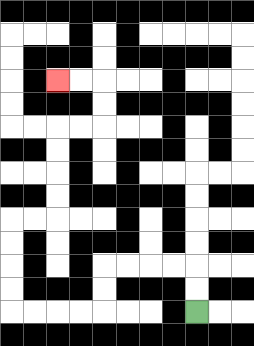{'start': '[8, 13]', 'end': '[2, 3]', 'path_directions': 'U,U,L,L,L,L,D,D,L,L,L,L,U,U,U,U,R,R,U,U,U,U,R,R,U,U,L,L', 'path_coordinates': '[[8, 13], [8, 12], [8, 11], [7, 11], [6, 11], [5, 11], [4, 11], [4, 12], [4, 13], [3, 13], [2, 13], [1, 13], [0, 13], [0, 12], [0, 11], [0, 10], [0, 9], [1, 9], [2, 9], [2, 8], [2, 7], [2, 6], [2, 5], [3, 5], [4, 5], [4, 4], [4, 3], [3, 3], [2, 3]]'}